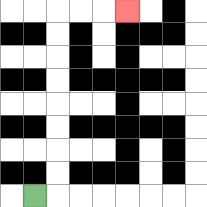{'start': '[1, 8]', 'end': '[5, 0]', 'path_directions': 'R,U,U,U,U,U,U,U,U,R,R,R', 'path_coordinates': '[[1, 8], [2, 8], [2, 7], [2, 6], [2, 5], [2, 4], [2, 3], [2, 2], [2, 1], [2, 0], [3, 0], [4, 0], [5, 0]]'}